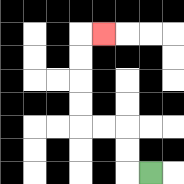{'start': '[6, 7]', 'end': '[4, 1]', 'path_directions': 'L,U,U,L,L,U,U,U,U,R', 'path_coordinates': '[[6, 7], [5, 7], [5, 6], [5, 5], [4, 5], [3, 5], [3, 4], [3, 3], [3, 2], [3, 1], [4, 1]]'}